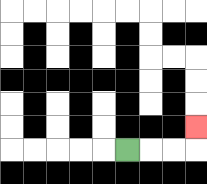{'start': '[5, 6]', 'end': '[8, 5]', 'path_directions': 'R,R,R,U', 'path_coordinates': '[[5, 6], [6, 6], [7, 6], [8, 6], [8, 5]]'}